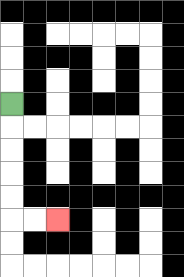{'start': '[0, 4]', 'end': '[2, 9]', 'path_directions': 'D,D,D,D,D,R,R', 'path_coordinates': '[[0, 4], [0, 5], [0, 6], [0, 7], [0, 8], [0, 9], [1, 9], [2, 9]]'}